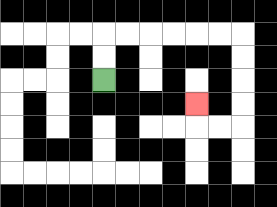{'start': '[4, 3]', 'end': '[8, 4]', 'path_directions': 'U,U,R,R,R,R,R,R,D,D,D,D,L,L,U', 'path_coordinates': '[[4, 3], [4, 2], [4, 1], [5, 1], [6, 1], [7, 1], [8, 1], [9, 1], [10, 1], [10, 2], [10, 3], [10, 4], [10, 5], [9, 5], [8, 5], [8, 4]]'}